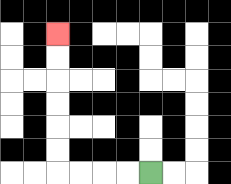{'start': '[6, 7]', 'end': '[2, 1]', 'path_directions': 'L,L,L,L,U,U,U,U,U,U', 'path_coordinates': '[[6, 7], [5, 7], [4, 7], [3, 7], [2, 7], [2, 6], [2, 5], [2, 4], [2, 3], [2, 2], [2, 1]]'}